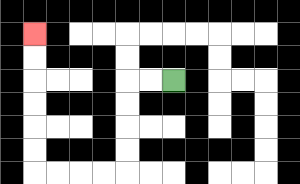{'start': '[7, 3]', 'end': '[1, 1]', 'path_directions': 'L,L,D,D,D,D,L,L,L,L,U,U,U,U,U,U', 'path_coordinates': '[[7, 3], [6, 3], [5, 3], [5, 4], [5, 5], [5, 6], [5, 7], [4, 7], [3, 7], [2, 7], [1, 7], [1, 6], [1, 5], [1, 4], [1, 3], [1, 2], [1, 1]]'}